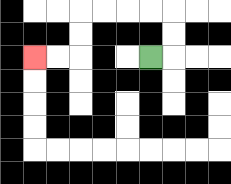{'start': '[6, 2]', 'end': '[1, 2]', 'path_directions': 'R,U,U,L,L,L,L,D,D,L,L', 'path_coordinates': '[[6, 2], [7, 2], [7, 1], [7, 0], [6, 0], [5, 0], [4, 0], [3, 0], [3, 1], [3, 2], [2, 2], [1, 2]]'}